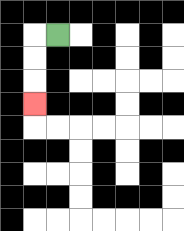{'start': '[2, 1]', 'end': '[1, 4]', 'path_directions': 'L,D,D,D', 'path_coordinates': '[[2, 1], [1, 1], [1, 2], [1, 3], [1, 4]]'}